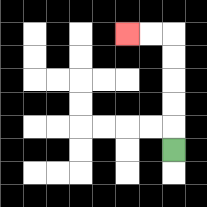{'start': '[7, 6]', 'end': '[5, 1]', 'path_directions': 'U,U,U,U,U,L,L', 'path_coordinates': '[[7, 6], [7, 5], [7, 4], [7, 3], [7, 2], [7, 1], [6, 1], [5, 1]]'}